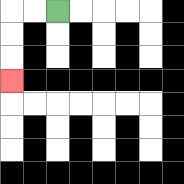{'start': '[2, 0]', 'end': '[0, 3]', 'path_directions': 'L,L,D,D,D', 'path_coordinates': '[[2, 0], [1, 0], [0, 0], [0, 1], [0, 2], [0, 3]]'}